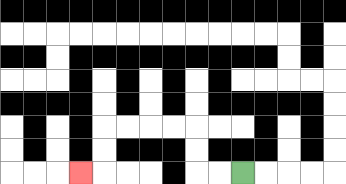{'start': '[10, 7]', 'end': '[3, 7]', 'path_directions': 'L,L,U,U,L,L,L,L,D,D,L', 'path_coordinates': '[[10, 7], [9, 7], [8, 7], [8, 6], [8, 5], [7, 5], [6, 5], [5, 5], [4, 5], [4, 6], [4, 7], [3, 7]]'}